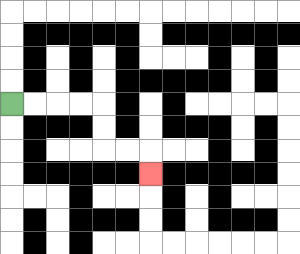{'start': '[0, 4]', 'end': '[6, 7]', 'path_directions': 'R,R,R,R,D,D,R,R,D', 'path_coordinates': '[[0, 4], [1, 4], [2, 4], [3, 4], [4, 4], [4, 5], [4, 6], [5, 6], [6, 6], [6, 7]]'}